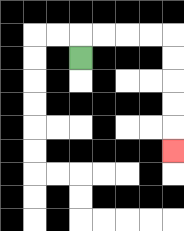{'start': '[3, 2]', 'end': '[7, 6]', 'path_directions': 'U,R,R,R,R,D,D,D,D,D', 'path_coordinates': '[[3, 2], [3, 1], [4, 1], [5, 1], [6, 1], [7, 1], [7, 2], [7, 3], [7, 4], [7, 5], [7, 6]]'}